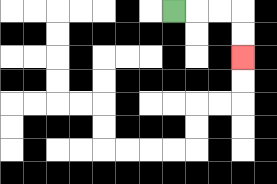{'start': '[7, 0]', 'end': '[10, 2]', 'path_directions': 'R,R,R,D,D', 'path_coordinates': '[[7, 0], [8, 0], [9, 0], [10, 0], [10, 1], [10, 2]]'}